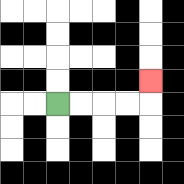{'start': '[2, 4]', 'end': '[6, 3]', 'path_directions': 'R,R,R,R,U', 'path_coordinates': '[[2, 4], [3, 4], [4, 4], [5, 4], [6, 4], [6, 3]]'}